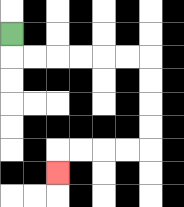{'start': '[0, 1]', 'end': '[2, 7]', 'path_directions': 'D,R,R,R,R,R,R,D,D,D,D,L,L,L,L,D', 'path_coordinates': '[[0, 1], [0, 2], [1, 2], [2, 2], [3, 2], [4, 2], [5, 2], [6, 2], [6, 3], [6, 4], [6, 5], [6, 6], [5, 6], [4, 6], [3, 6], [2, 6], [2, 7]]'}